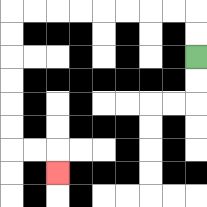{'start': '[8, 2]', 'end': '[2, 7]', 'path_directions': 'U,U,L,L,L,L,L,L,L,L,D,D,D,D,D,D,R,R,D', 'path_coordinates': '[[8, 2], [8, 1], [8, 0], [7, 0], [6, 0], [5, 0], [4, 0], [3, 0], [2, 0], [1, 0], [0, 0], [0, 1], [0, 2], [0, 3], [0, 4], [0, 5], [0, 6], [1, 6], [2, 6], [2, 7]]'}